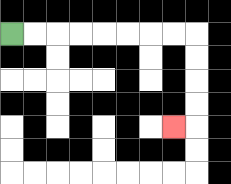{'start': '[0, 1]', 'end': '[7, 5]', 'path_directions': 'R,R,R,R,R,R,R,R,D,D,D,D,L', 'path_coordinates': '[[0, 1], [1, 1], [2, 1], [3, 1], [4, 1], [5, 1], [6, 1], [7, 1], [8, 1], [8, 2], [8, 3], [8, 4], [8, 5], [7, 5]]'}